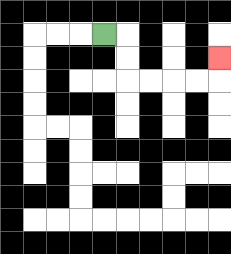{'start': '[4, 1]', 'end': '[9, 2]', 'path_directions': 'R,D,D,R,R,R,R,U', 'path_coordinates': '[[4, 1], [5, 1], [5, 2], [5, 3], [6, 3], [7, 3], [8, 3], [9, 3], [9, 2]]'}